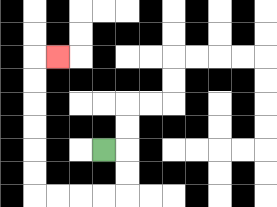{'start': '[4, 6]', 'end': '[2, 2]', 'path_directions': 'R,D,D,L,L,L,L,U,U,U,U,U,U,R', 'path_coordinates': '[[4, 6], [5, 6], [5, 7], [5, 8], [4, 8], [3, 8], [2, 8], [1, 8], [1, 7], [1, 6], [1, 5], [1, 4], [1, 3], [1, 2], [2, 2]]'}